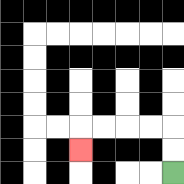{'start': '[7, 7]', 'end': '[3, 6]', 'path_directions': 'U,U,L,L,L,L,D', 'path_coordinates': '[[7, 7], [7, 6], [7, 5], [6, 5], [5, 5], [4, 5], [3, 5], [3, 6]]'}